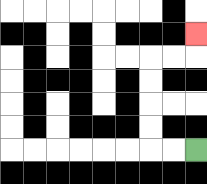{'start': '[8, 6]', 'end': '[8, 1]', 'path_directions': 'L,L,U,U,U,U,R,R,U', 'path_coordinates': '[[8, 6], [7, 6], [6, 6], [6, 5], [6, 4], [6, 3], [6, 2], [7, 2], [8, 2], [8, 1]]'}